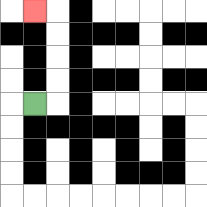{'start': '[1, 4]', 'end': '[1, 0]', 'path_directions': 'R,U,U,U,U,L', 'path_coordinates': '[[1, 4], [2, 4], [2, 3], [2, 2], [2, 1], [2, 0], [1, 0]]'}